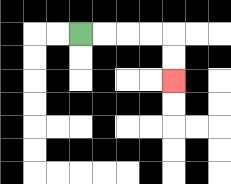{'start': '[3, 1]', 'end': '[7, 3]', 'path_directions': 'R,R,R,R,D,D', 'path_coordinates': '[[3, 1], [4, 1], [5, 1], [6, 1], [7, 1], [7, 2], [7, 3]]'}